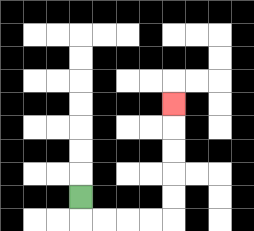{'start': '[3, 8]', 'end': '[7, 4]', 'path_directions': 'D,R,R,R,R,U,U,U,U,U', 'path_coordinates': '[[3, 8], [3, 9], [4, 9], [5, 9], [6, 9], [7, 9], [7, 8], [7, 7], [7, 6], [7, 5], [7, 4]]'}